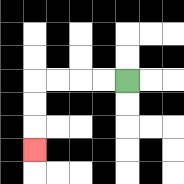{'start': '[5, 3]', 'end': '[1, 6]', 'path_directions': 'L,L,L,L,D,D,D', 'path_coordinates': '[[5, 3], [4, 3], [3, 3], [2, 3], [1, 3], [1, 4], [1, 5], [1, 6]]'}